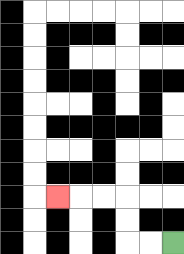{'start': '[7, 10]', 'end': '[2, 8]', 'path_directions': 'L,L,U,U,L,L,L', 'path_coordinates': '[[7, 10], [6, 10], [5, 10], [5, 9], [5, 8], [4, 8], [3, 8], [2, 8]]'}